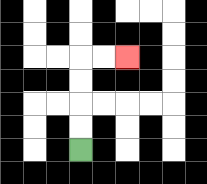{'start': '[3, 6]', 'end': '[5, 2]', 'path_directions': 'U,U,U,U,R,R', 'path_coordinates': '[[3, 6], [3, 5], [3, 4], [3, 3], [3, 2], [4, 2], [5, 2]]'}